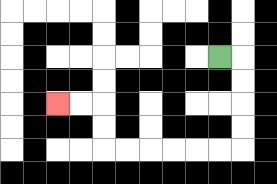{'start': '[9, 2]', 'end': '[2, 4]', 'path_directions': 'R,D,D,D,D,L,L,L,L,L,L,U,U,L,L', 'path_coordinates': '[[9, 2], [10, 2], [10, 3], [10, 4], [10, 5], [10, 6], [9, 6], [8, 6], [7, 6], [6, 6], [5, 6], [4, 6], [4, 5], [4, 4], [3, 4], [2, 4]]'}